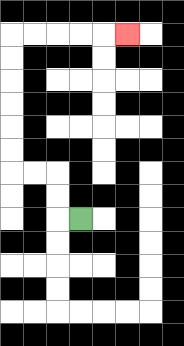{'start': '[3, 9]', 'end': '[5, 1]', 'path_directions': 'L,U,U,L,L,U,U,U,U,U,U,R,R,R,R,R', 'path_coordinates': '[[3, 9], [2, 9], [2, 8], [2, 7], [1, 7], [0, 7], [0, 6], [0, 5], [0, 4], [0, 3], [0, 2], [0, 1], [1, 1], [2, 1], [3, 1], [4, 1], [5, 1]]'}